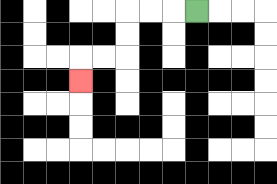{'start': '[8, 0]', 'end': '[3, 3]', 'path_directions': 'L,L,L,D,D,L,L,D', 'path_coordinates': '[[8, 0], [7, 0], [6, 0], [5, 0], [5, 1], [5, 2], [4, 2], [3, 2], [3, 3]]'}